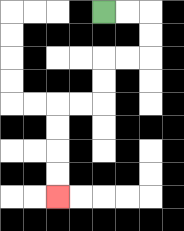{'start': '[4, 0]', 'end': '[2, 8]', 'path_directions': 'R,R,D,D,L,L,D,D,L,L,D,D,D,D', 'path_coordinates': '[[4, 0], [5, 0], [6, 0], [6, 1], [6, 2], [5, 2], [4, 2], [4, 3], [4, 4], [3, 4], [2, 4], [2, 5], [2, 6], [2, 7], [2, 8]]'}